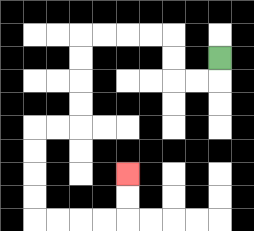{'start': '[9, 2]', 'end': '[5, 7]', 'path_directions': 'D,L,L,U,U,L,L,L,L,D,D,D,D,L,L,D,D,D,D,R,R,R,R,U,U', 'path_coordinates': '[[9, 2], [9, 3], [8, 3], [7, 3], [7, 2], [7, 1], [6, 1], [5, 1], [4, 1], [3, 1], [3, 2], [3, 3], [3, 4], [3, 5], [2, 5], [1, 5], [1, 6], [1, 7], [1, 8], [1, 9], [2, 9], [3, 9], [4, 9], [5, 9], [5, 8], [5, 7]]'}